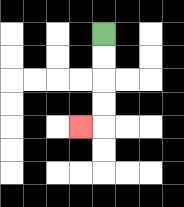{'start': '[4, 1]', 'end': '[3, 5]', 'path_directions': 'D,D,D,D,L', 'path_coordinates': '[[4, 1], [4, 2], [4, 3], [4, 4], [4, 5], [3, 5]]'}